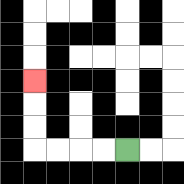{'start': '[5, 6]', 'end': '[1, 3]', 'path_directions': 'L,L,L,L,U,U,U', 'path_coordinates': '[[5, 6], [4, 6], [3, 6], [2, 6], [1, 6], [1, 5], [1, 4], [1, 3]]'}